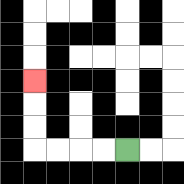{'start': '[5, 6]', 'end': '[1, 3]', 'path_directions': 'L,L,L,L,U,U,U', 'path_coordinates': '[[5, 6], [4, 6], [3, 6], [2, 6], [1, 6], [1, 5], [1, 4], [1, 3]]'}